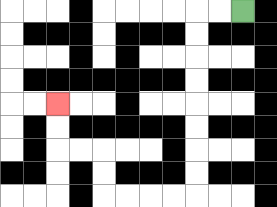{'start': '[10, 0]', 'end': '[2, 4]', 'path_directions': 'L,L,D,D,D,D,D,D,D,D,L,L,L,L,U,U,L,L,U,U', 'path_coordinates': '[[10, 0], [9, 0], [8, 0], [8, 1], [8, 2], [8, 3], [8, 4], [8, 5], [8, 6], [8, 7], [8, 8], [7, 8], [6, 8], [5, 8], [4, 8], [4, 7], [4, 6], [3, 6], [2, 6], [2, 5], [2, 4]]'}